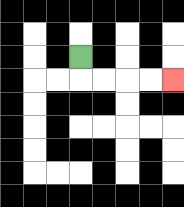{'start': '[3, 2]', 'end': '[7, 3]', 'path_directions': 'D,R,R,R,R', 'path_coordinates': '[[3, 2], [3, 3], [4, 3], [5, 3], [6, 3], [7, 3]]'}